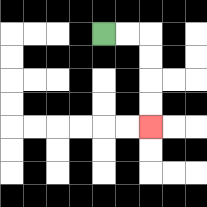{'start': '[4, 1]', 'end': '[6, 5]', 'path_directions': 'R,R,D,D,D,D', 'path_coordinates': '[[4, 1], [5, 1], [6, 1], [6, 2], [6, 3], [6, 4], [6, 5]]'}